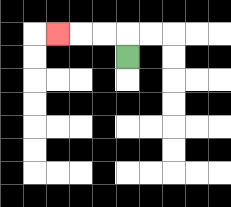{'start': '[5, 2]', 'end': '[2, 1]', 'path_directions': 'U,L,L,L', 'path_coordinates': '[[5, 2], [5, 1], [4, 1], [3, 1], [2, 1]]'}